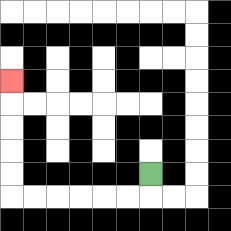{'start': '[6, 7]', 'end': '[0, 3]', 'path_directions': 'D,L,L,L,L,L,L,U,U,U,U,U', 'path_coordinates': '[[6, 7], [6, 8], [5, 8], [4, 8], [3, 8], [2, 8], [1, 8], [0, 8], [0, 7], [0, 6], [0, 5], [0, 4], [0, 3]]'}